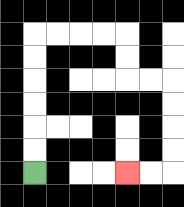{'start': '[1, 7]', 'end': '[5, 7]', 'path_directions': 'U,U,U,U,U,U,R,R,R,R,D,D,R,R,D,D,D,D,L,L', 'path_coordinates': '[[1, 7], [1, 6], [1, 5], [1, 4], [1, 3], [1, 2], [1, 1], [2, 1], [3, 1], [4, 1], [5, 1], [5, 2], [5, 3], [6, 3], [7, 3], [7, 4], [7, 5], [7, 6], [7, 7], [6, 7], [5, 7]]'}